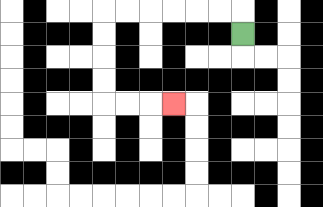{'start': '[10, 1]', 'end': '[7, 4]', 'path_directions': 'U,L,L,L,L,L,L,D,D,D,D,R,R,R', 'path_coordinates': '[[10, 1], [10, 0], [9, 0], [8, 0], [7, 0], [6, 0], [5, 0], [4, 0], [4, 1], [4, 2], [4, 3], [4, 4], [5, 4], [6, 4], [7, 4]]'}